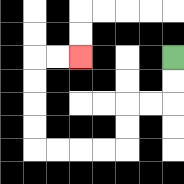{'start': '[7, 2]', 'end': '[3, 2]', 'path_directions': 'D,D,L,L,D,D,L,L,L,L,U,U,U,U,R,R', 'path_coordinates': '[[7, 2], [7, 3], [7, 4], [6, 4], [5, 4], [5, 5], [5, 6], [4, 6], [3, 6], [2, 6], [1, 6], [1, 5], [1, 4], [1, 3], [1, 2], [2, 2], [3, 2]]'}